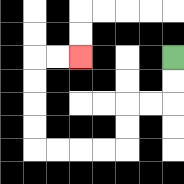{'start': '[7, 2]', 'end': '[3, 2]', 'path_directions': 'D,D,L,L,D,D,L,L,L,L,U,U,U,U,R,R', 'path_coordinates': '[[7, 2], [7, 3], [7, 4], [6, 4], [5, 4], [5, 5], [5, 6], [4, 6], [3, 6], [2, 6], [1, 6], [1, 5], [1, 4], [1, 3], [1, 2], [2, 2], [3, 2]]'}